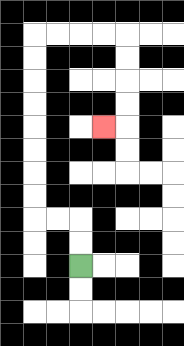{'start': '[3, 11]', 'end': '[4, 5]', 'path_directions': 'U,U,L,L,U,U,U,U,U,U,U,U,R,R,R,R,D,D,D,D,L', 'path_coordinates': '[[3, 11], [3, 10], [3, 9], [2, 9], [1, 9], [1, 8], [1, 7], [1, 6], [1, 5], [1, 4], [1, 3], [1, 2], [1, 1], [2, 1], [3, 1], [4, 1], [5, 1], [5, 2], [5, 3], [5, 4], [5, 5], [4, 5]]'}